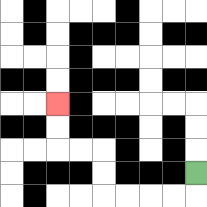{'start': '[8, 7]', 'end': '[2, 4]', 'path_directions': 'D,L,L,L,L,U,U,L,L,U,U', 'path_coordinates': '[[8, 7], [8, 8], [7, 8], [6, 8], [5, 8], [4, 8], [4, 7], [4, 6], [3, 6], [2, 6], [2, 5], [2, 4]]'}